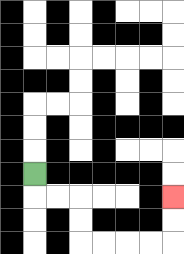{'start': '[1, 7]', 'end': '[7, 8]', 'path_directions': 'D,R,R,D,D,R,R,R,R,U,U', 'path_coordinates': '[[1, 7], [1, 8], [2, 8], [3, 8], [3, 9], [3, 10], [4, 10], [5, 10], [6, 10], [7, 10], [7, 9], [7, 8]]'}